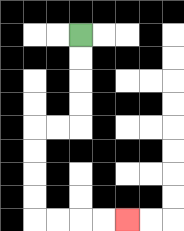{'start': '[3, 1]', 'end': '[5, 9]', 'path_directions': 'D,D,D,D,L,L,D,D,D,D,R,R,R,R', 'path_coordinates': '[[3, 1], [3, 2], [3, 3], [3, 4], [3, 5], [2, 5], [1, 5], [1, 6], [1, 7], [1, 8], [1, 9], [2, 9], [3, 9], [4, 9], [5, 9]]'}